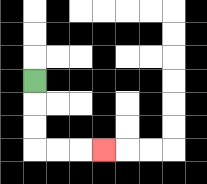{'start': '[1, 3]', 'end': '[4, 6]', 'path_directions': 'D,D,D,R,R,R', 'path_coordinates': '[[1, 3], [1, 4], [1, 5], [1, 6], [2, 6], [3, 6], [4, 6]]'}